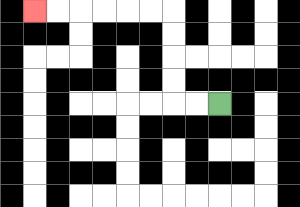{'start': '[9, 4]', 'end': '[1, 0]', 'path_directions': 'L,L,U,U,U,U,L,L,L,L,L,L', 'path_coordinates': '[[9, 4], [8, 4], [7, 4], [7, 3], [7, 2], [7, 1], [7, 0], [6, 0], [5, 0], [4, 0], [3, 0], [2, 0], [1, 0]]'}